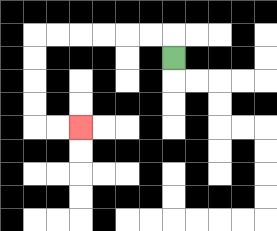{'start': '[7, 2]', 'end': '[3, 5]', 'path_directions': 'U,L,L,L,L,L,L,D,D,D,D,R,R', 'path_coordinates': '[[7, 2], [7, 1], [6, 1], [5, 1], [4, 1], [3, 1], [2, 1], [1, 1], [1, 2], [1, 3], [1, 4], [1, 5], [2, 5], [3, 5]]'}